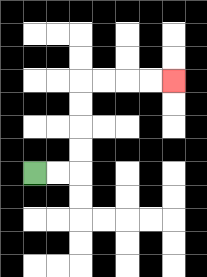{'start': '[1, 7]', 'end': '[7, 3]', 'path_directions': 'R,R,U,U,U,U,R,R,R,R', 'path_coordinates': '[[1, 7], [2, 7], [3, 7], [3, 6], [3, 5], [3, 4], [3, 3], [4, 3], [5, 3], [6, 3], [7, 3]]'}